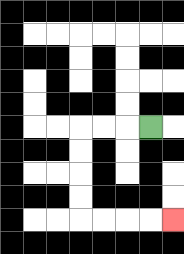{'start': '[6, 5]', 'end': '[7, 9]', 'path_directions': 'L,L,L,D,D,D,D,R,R,R,R', 'path_coordinates': '[[6, 5], [5, 5], [4, 5], [3, 5], [3, 6], [3, 7], [3, 8], [3, 9], [4, 9], [5, 9], [6, 9], [7, 9]]'}